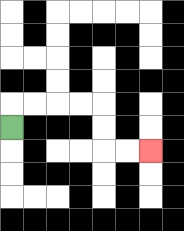{'start': '[0, 5]', 'end': '[6, 6]', 'path_directions': 'U,R,R,R,R,D,D,R,R', 'path_coordinates': '[[0, 5], [0, 4], [1, 4], [2, 4], [3, 4], [4, 4], [4, 5], [4, 6], [5, 6], [6, 6]]'}